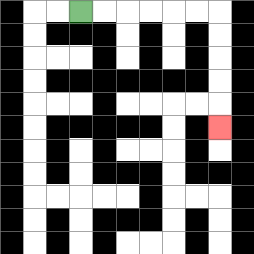{'start': '[3, 0]', 'end': '[9, 5]', 'path_directions': 'R,R,R,R,R,R,D,D,D,D,D', 'path_coordinates': '[[3, 0], [4, 0], [5, 0], [6, 0], [7, 0], [8, 0], [9, 0], [9, 1], [9, 2], [9, 3], [9, 4], [9, 5]]'}